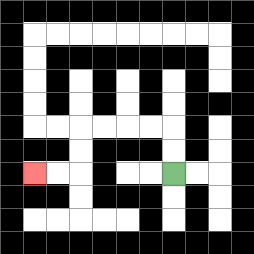{'start': '[7, 7]', 'end': '[1, 7]', 'path_directions': 'U,U,L,L,L,L,D,D,L,L', 'path_coordinates': '[[7, 7], [7, 6], [7, 5], [6, 5], [5, 5], [4, 5], [3, 5], [3, 6], [3, 7], [2, 7], [1, 7]]'}